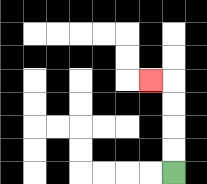{'start': '[7, 7]', 'end': '[6, 3]', 'path_directions': 'U,U,U,U,L', 'path_coordinates': '[[7, 7], [7, 6], [7, 5], [7, 4], [7, 3], [6, 3]]'}